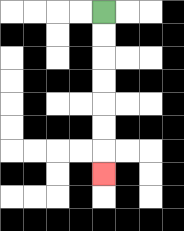{'start': '[4, 0]', 'end': '[4, 7]', 'path_directions': 'D,D,D,D,D,D,D', 'path_coordinates': '[[4, 0], [4, 1], [4, 2], [4, 3], [4, 4], [4, 5], [4, 6], [4, 7]]'}